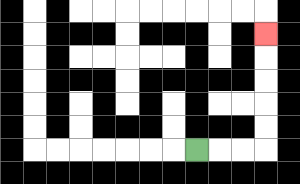{'start': '[8, 6]', 'end': '[11, 1]', 'path_directions': 'R,R,R,U,U,U,U,U', 'path_coordinates': '[[8, 6], [9, 6], [10, 6], [11, 6], [11, 5], [11, 4], [11, 3], [11, 2], [11, 1]]'}